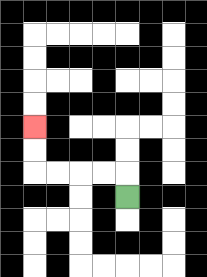{'start': '[5, 8]', 'end': '[1, 5]', 'path_directions': 'U,L,L,L,L,U,U', 'path_coordinates': '[[5, 8], [5, 7], [4, 7], [3, 7], [2, 7], [1, 7], [1, 6], [1, 5]]'}